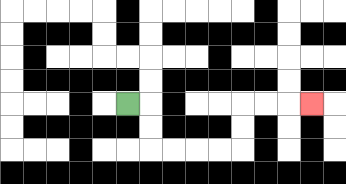{'start': '[5, 4]', 'end': '[13, 4]', 'path_directions': 'R,D,D,R,R,R,R,U,U,R,R,R', 'path_coordinates': '[[5, 4], [6, 4], [6, 5], [6, 6], [7, 6], [8, 6], [9, 6], [10, 6], [10, 5], [10, 4], [11, 4], [12, 4], [13, 4]]'}